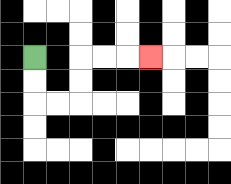{'start': '[1, 2]', 'end': '[6, 2]', 'path_directions': 'D,D,R,R,U,U,R,R,R', 'path_coordinates': '[[1, 2], [1, 3], [1, 4], [2, 4], [3, 4], [3, 3], [3, 2], [4, 2], [5, 2], [6, 2]]'}